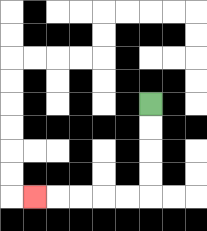{'start': '[6, 4]', 'end': '[1, 8]', 'path_directions': 'D,D,D,D,L,L,L,L,L', 'path_coordinates': '[[6, 4], [6, 5], [6, 6], [6, 7], [6, 8], [5, 8], [4, 8], [3, 8], [2, 8], [1, 8]]'}